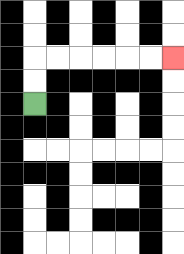{'start': '[1, 4]', 'end': '[7, 2]', 'path_directions': 'U,U,R,R,R,R,R,R', 'path_coordinates': '[[1, 4], [1, 3], [1, 2], [2, 2], [3, 2], [4, 2], [5, 2], [6, 2], [7, 2]]'}